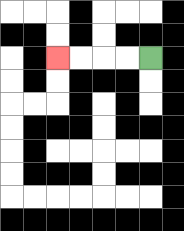{'start': '[6, 2]', 'end': '[2, 2]', 'path_directions': 'L,L,L,L', 'path_coordinates': '[[6, 2], [5, 2], [4, 2], [3, 2], [2, 2]]'}